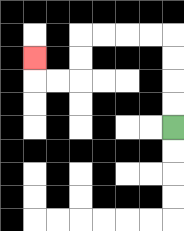{'start': '[7, 5]', 'end': '[1, 2]', 'path_directions': 'U,U,U,U,L,L,L,L,D,D,L,L,U', 'path_coordinates': '[[7, 5], [7, 4], [7, 3], [7, 2], [7, 1], [6, 1], [5, 1], [4, 1], [3, 1], [3, 2], [3, 3], [2, 3], [1, 3], [1, 2]]'}